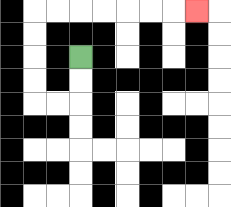{'start': '[3, 2]', 'end': '[8, 0]', 'path_directions': 'D,D,L,L,U,U,U,U,R,R,R,R,R,R,R', 'path_coordinates': '[[3, 2], [3, 3], [3, 4], [2, 4], [1, 4], [1, 3], [1, 2], [1, 1], [1, 0], [2, 0], [3, 0], [4, 0], [5, 0], [6, 0], [7, 0], [8, 0]]'}